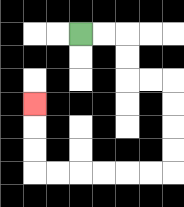{'start': '[3, 1]', 'end': '[1, 4]', 'path_directions': 'R,R,D,D,R,R,D,D,D,D,L,L,L,L,L,L,U,U,U', 'path_coordinates': '[[3, 1], [4, 1], [5, 1], [5, 2], [5, 3], [6, 3], [7, 3], [7, 4], [7, 5], [7, 6], [7, 7], [6, 7], [5, 7], [4, 7], [3, 7], [2, 7], [1, 7], [1, 6], [1, 5], [1, 4]]'}